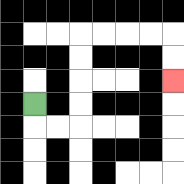{'start': '[1, 4]', 'end': '[7, 3]', 'path_directions': 'D,R,R,U,U,U,U,R,R,R,R,D,D', 'path_coordinates': '[[1, 4], [1, 5], [2, 5], [3, 5], [3, 4], [3, 3], [3, 2], [3, 1], [4, 1], [5, 1], [6, 1], [7, 1], [7, 2], [7, 3]]'}